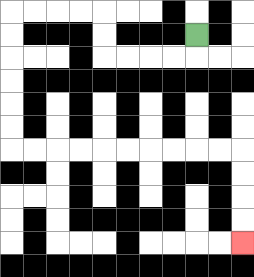{'start': '[8, 1]', 'end': '[10, 10]', 'path_directions': 'D,L,L,L,L,U,U,L,L,L,L,D,D,D,D,D,D,R,R,R,R,R,R,R,R,R,R,D,D,D,D', 'path_coordinates': '[[8, 1], [8, 2], [7, 2], [6, 2], [5, 2], [4, 2], [4, 1], [4, 0], [3, 0], [2, 0], [1, 0], [0, 0], [0, 1], [0, 2], [0, 3], [0, 4], [0, 5], [0, 6], [1, 6], [2, 6], [3, 6], [4, 6], [5, 6], [6, 6], [7, 6], [8, 6], [9, 6], [10, 6], [10, 7], [10, 8], [10, 9], [10, 10]]'}